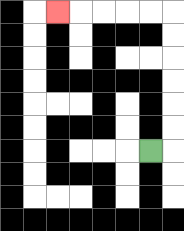{'start': '[6, 6]', 'end': '[2, 0]', 'path_directions': 'R,U,U,U,U,U,U,L,L,L,L,L', 'path_coordinates': '[[6, 6], [7, 6], [7, 5], [7, 4], [7, 3], [7, 2], [7, 1], [7, 0], [6, 0], [5, 0], [4, 0], [3, 0], [2, 0]]'}